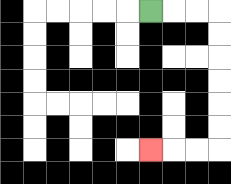{'start': '[6, 0]', 'end': '[6, 6]', 'path_directions': 'R,R,R,D,D,D,D,D,D,L,L,L', 'path_coordinates': '[[6, 0], [7, 0], [8, 0], [9, 0], [9, 1], [9, 2], [9, 3], [9, 4], [9, 5], [9, 6], [8, 6], [7, 6], [6, 6]]'}